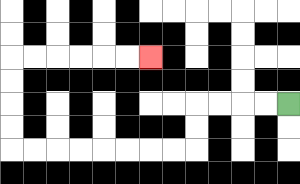{'start': '[12, 4]', 'end': '[6, 2]', 'path_directions': 'L,L,L,L,D,D,L,L,L,L,L,L,L,L,U,U,U,U,R,R,R,R,R,R', 'path_coordinates': '[[12, 4], [11, 4], [10, 4], [9, 4], [8, 4], [8, 5], [8, 6], [7, 6], [6, 6], [5, 6], [4, 6], [3, 6], [2, 6], [1, 6], [0, 6], [0, 5], [0, 4], [0, 3], [0, 2], [1, 2], [2, 2], [3, 2], [4, 2], [5, 2], [6, 2]]'}